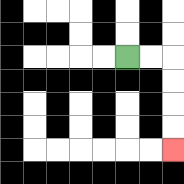{'start': '[5, 2]', 'end': '[7, 6]', 'path_directions': 'R,R,D,D,D,D', 'path_coordinates': '[[5, 2], [6, 2], [7, 2], [7, 3], [7, 4], [7, 5], [7, 6]]'}